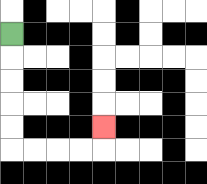{'start': '[0, 1]', 'end': '[4, 5]', 'path_directions': 'D,D,D,D,D,R,R,R,R,U', 'path_coordinates': '[[0, 1], [0, 2], [0, 3], [0, 4], [0, 5], [0, 6], [1, 6], [2, 6], [3, 6], [4, 6], [4, 5]]'}